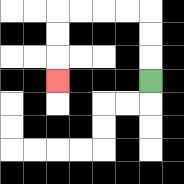{'start': '[6, 3]', 'end': '[2, 3]', 'path_directions': 'U,U,U,L,L,L,L,D,D,D', 'path_coordinates': '[[6, 3], [6, 2], [6, 1], [6, 0], [5, 0], [4, 0], [3, 0], [2, 0], [2, 1], [2, 2], [2, 3]]'}